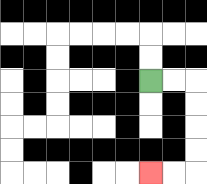{'start': '[6, 3]', 'end': '[6, 7]', 'path_directions': 'R,R,D,D,D,D,L,L', 'path_coordinates': '[[6, 3], [7, 3], [8, 3], [8, 4], [8, 5], [8, 6], [8, 7], [7, 7], [6, 7]]'}